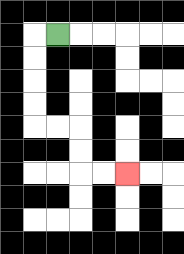{'start': '[2, 1]', 'end': '[5, 7]', 'path_directions': 'L,D,D,D,D,R,R,D,D,R,R', 'path_coordinates': '[[2, 1], [1, 1], [1, 2], [1, 3], [1, 4], [1, 5], [2, 5], [3, 5], [3, 6], [3, 7], [4, 7], [5, 7]]'}